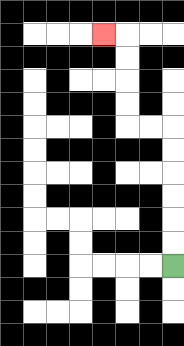{'start': '[7, 11]', 'end': '[4, 1]', 'path_directions': 'U,U,U,U,U,U,L,L,U,U,U,U,L', 'path_coordinates': '[[7, 11], [7, 10], [7, 9], [7, 8], [7, 7], [7, 6], [7, 5], [6, 5], [5, 5], [5, 4], [5, 3], [5, 2], [5, 1], [4, 1]]'}